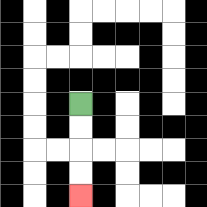{'start': '[3, 4]', 'end': '[3, 8]', 'path_directions': 'D,D,D,D', 'path_coordinates': '[[3, 4], [3, 5], [3, 6], [3, 7], [3, 8]]'}